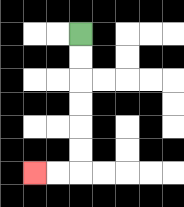{'start': '[3, 1]', 'end': '[1, 7]', 'path_directions': 'D,D,D,D,D,D,L,L', 'path_coordinates': '[[3, 1], [3, 2], [3, 3], [3, 4], [3, 5], [3, 6], [3, 7], [2, 7], [1, 7]]'}